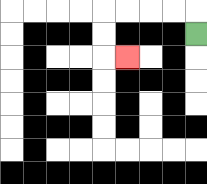{'start': '[8, 1]', 'end': '[5, 2]', 'path_directions': 'U,L,L,L,L,D,D,R', 'path_coordinates': '[[8, 1], [8, 0], [7, 0], [6, 0], [5, 0], [4, 0], [4, 1], [4, 2], [5, 2]]'}